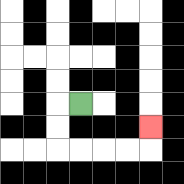{'start': '[3, 4]', 'end': '[6, 5]', 'path_directions': 'L,D,D,R,R,R,R,U', 'path_coordinates': '[[3, 4], [2, 4], [2, 5], [2, 6], [3, 6], [4, 6], [5, 6], [6, 6], [6, 5]]'}